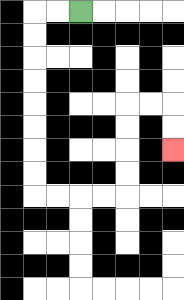{'start': '[3, 0]', 'end': '[7, 6]', 'path_directions': 'L,L,D,D,D,D,D,D,D,D,R,R,R,R,U,U,U,U,R,R,D,D', 'path_coordinates': '[[3, 0], [2, 0], [1, 0], [1, 1], [1, 2], [1, 3], [1, 4], [1, 5], [1, 6], [1, 7], [1, 8], [2, 8], [3, 8], [4, 8], [5, 8], [5, 7], [5, 6], [5, 5], [5, 4], [6, 4], [7, 4], [7, 5], [7, 6]]'}